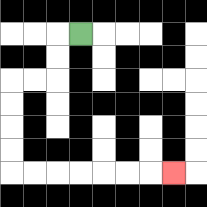{'start': '[3, 1]', 'end': '[7, 7]', 'path_directions': 'L,D,D,L,L,D,D,D,D,R,R,R,R,R,R,R', 'path_coordinates': '[[3, 1], [2, 1], [2, 2], [2, 3], [1, 3], [0, 3], [0, 4], [0, 5], [0, 6], [0, 7], [1, 7], [2, 7], [3, 7], [4, 7], [5, 7], [6, 7], [7, 7]]'}